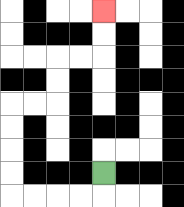{'start': '[4, 7]', 'end': '[4, 0]', 'path_directions': 'D,L,L,L,L,U,U,U,U,R,R,U,U,R,R,U,U', 'path_coordinates': '[[4, 7], [4, 8], [3, 8], [2, 8], [1, 8], [0, 8], [0, 7], [0, 6], [0, 5], [0, 4], [1, 4], [2, 4], [2, 3], [2, 2], [3, 2], [4, 2], [4, 1], [4, 0]]'}